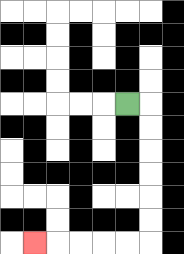{'start': '[5, 4]', 'end': '[1, 10]', 'path_directions': 'R,D,D,D,D,D,D,L,L,L,L,L', 'path_coordinates': '[[5, 4], [6, 4], [6, 5], [6, 6], [6, 7], [6, 8], [6, 9], [6, 10], [5, 10], [4, 10], [3, 10], [2, 10], [1, 10]]'}